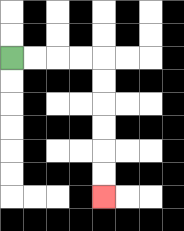{'start': '[0, 2]', 'end': '[4, 8]', 'path_directions': 'R,R,R,R,D,D,D,D,D,D', 'path_coordinates': '[[0, 2], [1, 2], [2, 2], [3, 2], [4, 2], [4, 3], [4, 4], [4, 5], [4, 6], [4, 7], [4, 8]]'}